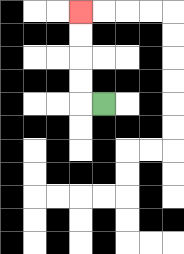{'start': '[4, 4]', 'end': '[3, 0]', 'path_directions': 'L,U,U,U,U', 'path_coordinates': '[[4, 4], [3, 4], [3, 3], [3, 2], [3, 1], [3, 0]]'}